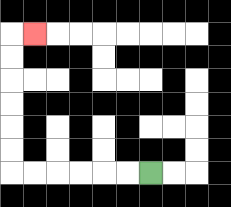{'start': '[6, 7]', 'end': '[1, 1]', 'path_directions': 'L,L,L,L,L,L,U,U,U,U,U,U,R', 'path_coordinates': '[[6, 7], [5, 7], [4, 7], [3, 7], [2, 7], [1, 7], [0, 7], [0, 6], [0, 5], [0, 4], [0, 3], [0, 2], [0, 1], [1, 1]]'}